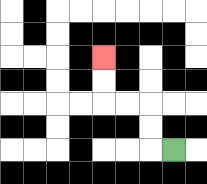{'start': '[7, 6]', 'end': '[4, 2]', 'path_directions': 'L,U,U,L,L,U,U', 'path_coordinates': '[[7, 6], [6, 6], [6, 5], [6, 4], [5, 4], [4, 4], [4, 3], [4, 2]]'}